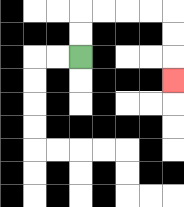{'start': '[3, 2]', 'end': '[7, 3]', 'path_directions': 'U,U,R,R,R,R,D,D,D', 'path_coordinates': '[[3, 2], [3, 1], [3, 0], [4, 0], [5, 0], [6, 0], [7, 0], [7, 1], [7, 2], [7, 3]]'}